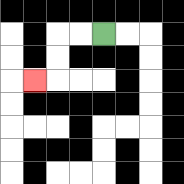{'start': '[4, 1]', 'end': '[1, 3]', 'path_directions': 'L,L,D,D,L', 'path_coordinates': '[[4, 1], [3, 1], [2, 1], [2, 2], [2, 3], [1, 3]]'}